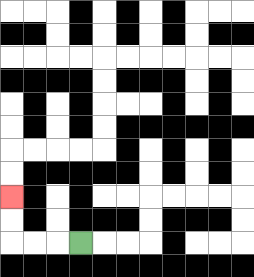{'start': '[3, 10]', 'end': '[0, 8]', 'path_directions': 'L,L,L,U,U', 'path_coordinates': '[[3, 10], [2, 10], [1, 10], [0, 10], [0, 9], [0, 8]]'}